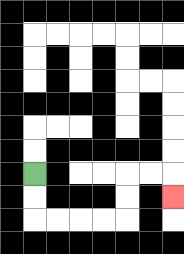{'start': '[1, 7]', 'end': '[7, 8]', 'path_directions': 'D,D,R,R,R,R,U,U,R,R,D', 'path_coordinates': '[[1, 7], [1, 8], [1, 9], [2, 9], [3, 9], [4, 9], [5, 9], [5, 8], [5, 7], [6, 7], [7, 7], [7, 8]]'}